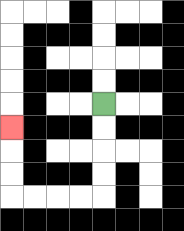{'start': '[4, 4]', 'end': '[0, 5]', 'path_directions': 'D,D,D,D,L,L,L,L,U,U,U', 'path_coordinates': '[[4, 4], [4, 5], [4, 6], [4, 7], [4, 8], [3, 8], [2, 8], [1, 8], [0, 8], [0, 7], [0, 6], [0, 5]]'}